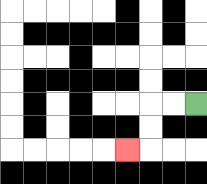{'start': '[8, 4]', 'end': '[5, 6]', 'path_directions': 'L,L,D,D,L', 'path_coordinates': '[[8, 4], [7, 4], [6, 4], [6, 5], [6, 6], [5, 6]]'}